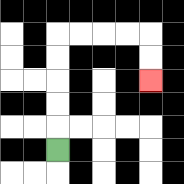{'start': '[2, 6]', 'end': '[6, 3]', 'path_directions': 'U,U,U,U,U,R,R,R,R,D,D', 'path_coordinates': '[[2, 6], [2, 5], [2, 4], [2, 3], [2, 2], [2, 1], [3, 1], [4, 1], [5, 1], [6, 1], [6, 2], [6, 3]]'}